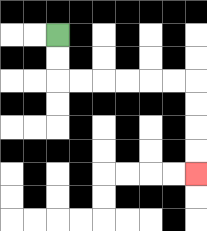{'start': '[2, 1]', 'end': '[8, 7]', 'path_directions': 'D,D,R,R,R,R,R,R,D,D,D,D', 'path_coordinates': '[[2, 1], [2, 2], [2, 3], [3, 3], [4, 3], [5, 3], [6, 3], [7, 3], [8, 3], [8, 4], [8, 5], [8, 6], [8, 7]]'}